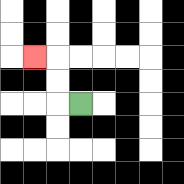{'start': '[3, 4]', 'end': '[1, 2]', 'path_directions': 'L,U,U,L', 'path_coordinates': '[[3, 4], [2, 4], [2, 3], [2, 2], [1, 2]]'}